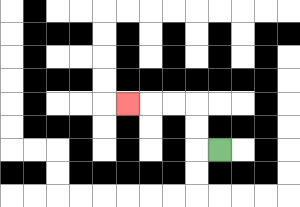{'start': '[9, 6]', 'end': '[5, 4]', 'path_directions': 'L,U,U,L,L,L', 'path_coordinates': '[[9, 6], [8, 6], [8, 5], [8, 4], [7, 4], [6, 4], [5, 4]]'}